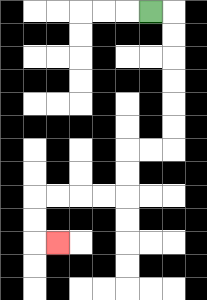{'start': '[6, 0]', 'end': '[2, 10]', 'path_directions': 'R,D,D,D,D,D,D,L,L,D,D,L,L,L,L,D,D,R', 'path_coordinates': '[[6, 0], [7, 0], [7, 1], [7, 2], [7, 3], [7, 4], [7, 5], [7, 6], [6, 6], [5, 6], [5, 7], [5, 8], [4, 8], [3, 8], [2, 8], [1, 8], [1, 9], [1, 10], [2, 10]]'}